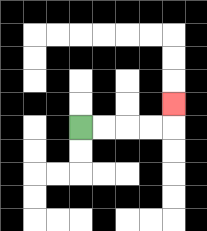{'start': '[3, 5]', 'end': '[7, 4]', 'path_directions': 'R,R,R,R,U', 'path_coordinates': '[[3, 5], [4, 5], [5, 5], [6, 5], [7, 5], [7, 4]]'}